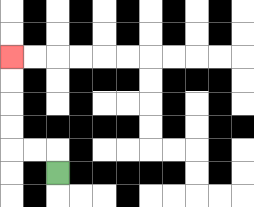{'start': '[2, 7]', 'end': '[0, 2]', 'path_directions': 'U,L,L,U,U,U,U', 'path_coordinates': '[[2, 7], [2, 6], [1, 6], [0, 6], [0, 5], [0, 4], [0, 3], [0, 2]]'}